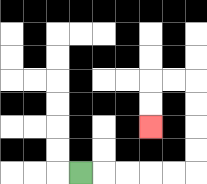{'start': '[3, 7]', 'end': '[6, 5]', 'path_directions': 'R,R,R,R,R,U,U,U,U,L,L,D,D', 'path_coordinates': '[[3, 7], [4, 7], [5, 7], [6, 7], [7, 7], [8, 7], [8, 6], [8, 5], [8, 4], [8, 3], [7, 3], [6, 3], [6, 4], [6, 5]]'}